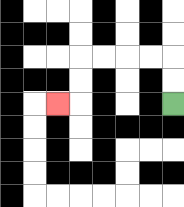{'start': '[7, 4]', 'end': '[2, 4]', 'path_directions': 'U,U,L,L,L,L,D,D,L', 'path_coordinates': '[[7, 4], [7, 3], [7, 2], [6, 2], [5, 2], [4, 2], [3, 2], [3, 3], [3, 4], [2, 4]]'}